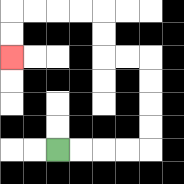{'start': '[2, 6]', 'end': '[0, 2]', 'path_directions': 'R,R,R,R,U,U,U,U,L,L,U,U,L,L,L,L,D,D', 'path_coordinates': '[[2, 6], [3, 6], [4, 6], [5, 6], [6, 6], [6, 5], [6, 4], [6, 3], [6, 2], [5, 2], [4, 2], [4, 1], [4, 0], [3, 0], [2, 0], [1, 0], [0, 0], [0, 1], [0, 2]]'}